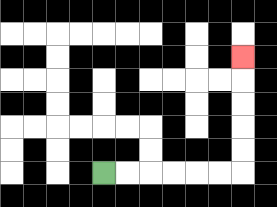{'start': '[4, 7]', 'end': '[10, 2]', 'path_directions': 'R,R,R,R,R,R,U,U,U,U,U', 'path_coordinates': '[[4, 7], [5, 7], [6, 7], [7, 7], [8, 7], [9, 7], [10, 7], [10, 6], [10, 5], [10, 4], [10, 3], [10, 2]]'}